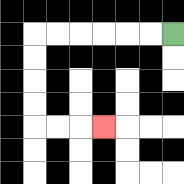{'start': '[7, 1]', 'end': '[4, 5]', 'path_directions': 'L,L,L,L,L,L,D,D,D,D,R,R,R', 'path_coordinates': '[[7, 1], [6, 1], [5, 1], [4, 1], [3, 1], [2, 1], [1, 1], [1, 2], [1, 3], [1, 4], [1, 5], [2, 5], [3, 5], [4, 5]]'}